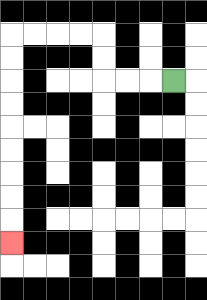{'start': '[7, 3]', 'end': '[0, 10]', 'path_directions': 'L,L,L,U,U,L,L,L,L,D,D,D,D,D,D,D,D,D', 'path_coordinates': '[[7, 3], [6, 3], [5, 3], [4, 3], [4, 2], [4, 1], [3, 1], [2, 1], [1, 1], [0, 1], [0, 2], [0, 3], [0, 4], [0, 5], [0, 6], [0, 7], [0, 8], [0, 9], [0, 10]]'}